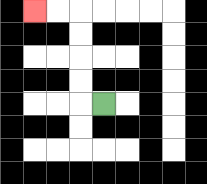{'start': '[4, 4]', 'end': '[1, 0]', 'path_directions': 'L,U,U,U,U,L,L', 'path_coordinates': '[[4, 4], [3, 4], [3, 3], [3, 2], [3, 1], [3, 0], [2, 0], [1, 0]]'}